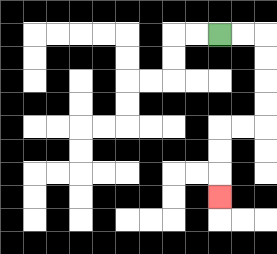{'start': '[9, 1]', 'end': '[9, 8]', 'path_directions': 'R,R,D,D,D,D,L,L,D,D,D', 'path_coordinates': '[[9, 1], [10, 1], [11, 1], [11, 2], [11, 3], [11, 4], [11, 5], [10, 5], [9, 5], [9, 6], [9, 7], [9, 8]]'}